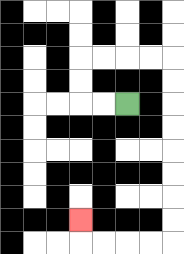{'start': '[5, 4]', 'end': '[3, 9]', 'path_directions': 'L,L,U,U,R,R,R,R,D,D,D,D,D,D,D,D,L,L,L,L,U', 'path_coordinates': '[[5, 4], [4, 4], [3, 4], [3, 3], [3, 2], [4, 2], [5, 2], [6, 2], [7, 2], [7, 3], [7, 4], [7, 5], [7, 6], [7, 7], [7, 8], [7, 9], [7, 10], [6, 10], [5, 10], [4, 10], [3, 10], [3, 9]]'}